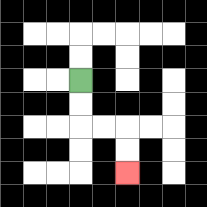{'start': '[3, 3]', 'end': '[5, 7]', 'path_directions': 'D,D,R,R,D,D', 'path_coordinates': '[[3, 3], [3, 4], [3, 5], [4, 5], [5, 5], [5, 6], [5, 7]]'}